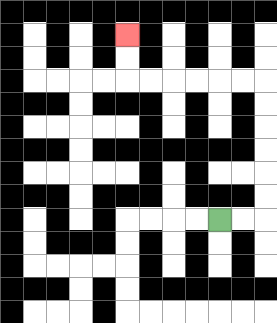{'start': '[9, 9]', 'end': '[5, 1]', 'path_directions': 'R,R,U,U,U,U,U,U,L,L,L,L,L,L,U,U', 'path_coordinates': '[[9, 9], [10, 9], [11, 9], [11, 8], [11, 7], [11, 6], [11, 5], [11, 4], [11, 3], [10, 3], [9, 3], [8, 3], [7, 3], [6, 3], [5, 3], [5, 2], [5, 1]]'}